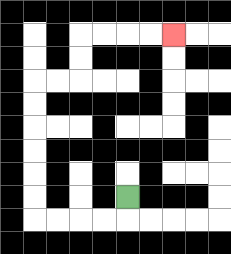{'start': '[5, 8]', 'end': '[7, 1]', 'path_directions': 'D,L,L,L,L,U,U,U,U,U,U,R,R,U,U,R,R,R,R', 'path_coordinates': '[[5, 8], [5, 9], [4, 9], [3, 9], [2, 9], [1, 9], [1, 8], [1, 7], [1, 6], [1, 5], [1, 4], [1, 3], [2, 3], [3, 3], [3, 2], [3, 1], [4, 1], [5, 1], [6, 1], [7, 1]]'}